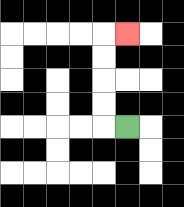{'start': '[5, 5]', 'end': '[5, 1]', 'path_directions': 'L,U,U,U,U,R', 'path_coordinates': '[[5, 5], [4, 5], [4, 4], [4, 3], [4, 2], [4, 1], [5, 1]]'}